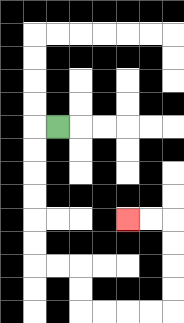{'start': '[2, 5]', 'end': '[5, 9]', 'path_directions': 'L,D,D,D,D,D,D,R,R,D,D,R,R,R,R,U,U,U,U,L,L', 'path_coordinates': '[[2, 5], [1, 5], [1, 6], [1, 7], [1, 8], [1, 9], [1, 10], [1, 11], [2, 11], [3, 11], [3, 12], [3, 13], [4, 13], [5, 13], [6, 13], [7, 13], [7, 12], [7, 11], [7, 10], [7, 9], [6, 9], [5, 9]]'}